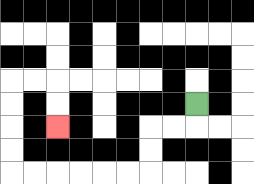{'start': '[8, 4]', 'end': '[2, 5]', 'path_directions': 'D,L,L,D,D,L,L,L,L,L,L,U,U,U,U,R,R,D,D', 'path_coordinates': '[[8, 4], [8, 5], [7, 5], [6, 5], [6, 6], [6, 7], [5, 7], [4, 7], [3, 7], [2, 7], [1, 7], [0, 7], [0, 6], [0, 5], [0, 4], [0, 3], [1, 3], [2, 3], [2, 4], [2, 5]]'}